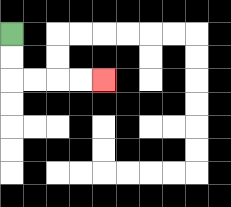{'start': '[0, 1]', 'end': '[4, 3]', 'path_directions': 'D,D,R,R,R,R', 'path_coordinates': '[[0, 1], [0, 2], [0, 3], [1, 3], [2, 3], [3, 3], [4, 3]]'}